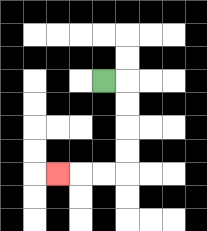{'start': '[4, 3]', 'end': '[2, 7]', 'path_directions': 'R,D,D,D,D,L,L,L', 'path_coordinates': '[[4, 3], [5, 3], [5, 4], [5, 5], [5, 6], [5, 7], [4, 7], [3, 7], [2, 7]]'}